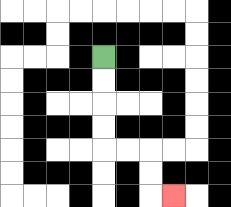{'start': '[4, 2]', 'end': '[7, 8]', 'path_directions': 'D,D,D,D,R,R,D,D,R', 'path_coordinates': '[[4, 2], [4, 3], [4, 4], [4, 5], [4, 6], [5, 6], [6, 6], [6, 7], [6, 8], [7, 8]]'}